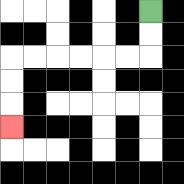{'start': '[6, 0]', 'end': '[0, 5]', 'path_directions': 'D,D,L,L,L,L,L,L,D,D,D', 'path_coordinates': '[[6, 0], [6, 1], [6, 2], [5, 2], [4, 2], [3, 2], [2, 2], [1, 2], [0, 2], [0, 3], [0, 4], [0, 5]]'}